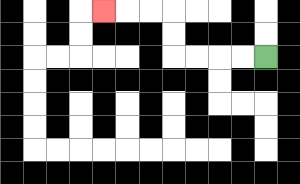{'start': '[11, 2]', 'end': '[4, 0]', 'path_directions': 'L,L,L,L,U,U,L,L,L', 'path_coordinates': '[[11, 2], [10, 2], [9, 2], [8, 2], [7, 2], [7, 1], [7, 0], [6, 0], [5, 0], [4, 0]]'}